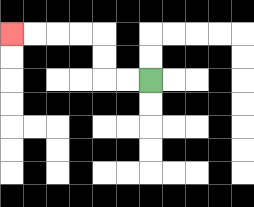{'start': '[6, 3]', 'end': '[0, 1]', 'path_directions': 'L,L,U,U,L,L,L,L', 'path_coordinates': '[[6, 3], [5, 3], [4, 3], [4, 2], [4, 1], [3, 1], [2, 1], [1, 1], [0, 1]]'}